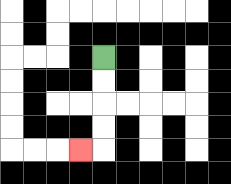{'start': '[4, 2]', 'end': '[3, 6]', 'path_directions': 'D,D,D,D,L', 'path_coordinates': '[[4, 2], [4, 3], [4, 4], [4, 5], [4, 6], [3, 6]]'}